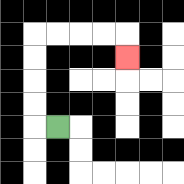{'start': '[2, 5]', 'end': '[5, 2]', 'path_directions': 'L,U,U,U,U,R,R,R,R,D', 'path_coordinates': '[[2, 5], [1, 5], [1, 4], [1, 3], [1, 2], [1, 1], [2, 1], [3, 1], [4, 1], [5, 1], [5, 2]]'}